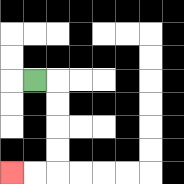{'start': '[1, 3]', 'end': '[0, 7]', 'path_directions': 'R,D,D,D,D,L,L', 'path_coordinates': '[[1, 3], [2, 3], [2, 4], [2, 5], [2, 6], [2, 7], [1, 7], [0, 7]]'}